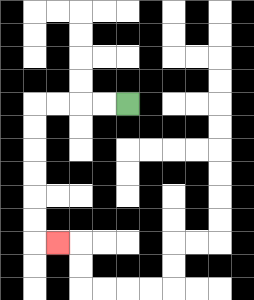{'start': '[5, 4]', 'end': '[2, 10]', 'path_directions': 'L,L,L,L,D,D,D,D,D,D,R', 'path_coordinates': '[[5, 4], [4, 4], [3, 4], [2, 4], [1, 4], [1, 5], [1, 6], [1, 7], [1, 8], [1, 9], [1, 10], [2, 10]]'}